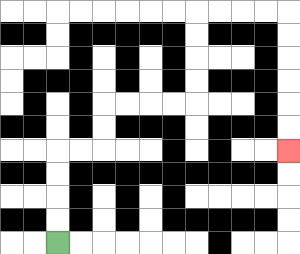{'start': '[2, 10]', 'end': '[12, 6]', 'path_directions': 'U,U,U,U,R,R,U,U,R,R,R,R,U,U,U,U,R,R,R,R,D,D,D,D,D,D', 'path_coordinates': '[[2, 10], [2, 9], [2, 8], [2, 7], [2, 6], [3, 6], [4, 6], [4, 5], [4, 4], [5, 4], [6, 4], [7, 4], [8, 4], [8, 3], [8, 2], [8, 1], [8, 0], [9, 0], [10, 0], [11, 0], [12, 0], [12, 1], [12, 2], [12, 3], [12, 4], [12, 5], [12, 6]]'}